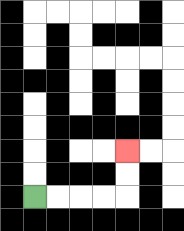{'start': '[1, 8]', 'end': '[5, 6]', 'path_directions': 'R,R,R,R,U,U', 'path_coordinates': '[[1, 8], [2, 8], [3, 8], [4, 8], [5, 8], [5, 7], [5, 6]]'}